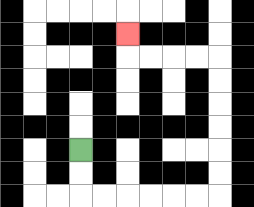{'start': '[3, 6]', 'end': '[5, 1]', 'path_directions': 'D,D,R,R,R,R,R,R,U,U,U,U,U,U,L,L,L,L,U', 'path_coordinates': '[[3, 6], [3, 7], [3, 8], [4, 8], [5, 8], [6, 8], [7, 8], [8, 8], [9, 8], [9, 7], [9, 6], [9, 5], [9, 4], [9, 3], [9, 2], [8, 2], [7, 2], [6, 2], [5, 2], [5, 1]]'}